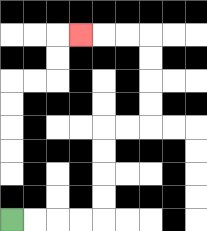{'start': '[0, 9]', 'end': '[3, 1]', 'path_directions': 'R,R,R,R,U,U,U,U,R,R,U,U,U,U,L,L,L', 'path_coordinates': '[[0, 9], [1, 9], [2, 9], [3, 9], [4, 9], [4, 8], [4, 7], [4, 6], [4, 5], [5, 5], [6, 5], [6, 4], [6, 3], [6, 2], [6, 1], [5, 1], [4, 1], [3, 1]]'}